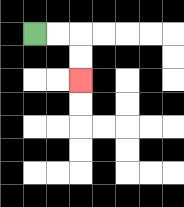{'start': '[1, 1]', 'end': '[3, 3]', 'path_directions': 'R,R,D,D', 'path_coordinates': '[[1, 1], [2, 1], [3, 1], [3, 2], [3, 3]]'}